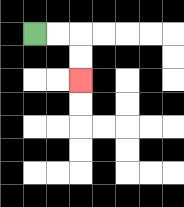{'start': '[1, 1]', 'end': '[3, 3]', 'path_directions': 'R,R,D,D', 'path_coordinates': '[[1, 1], [2, 1], [3, 1], [3, 2], [3, 3]]'}